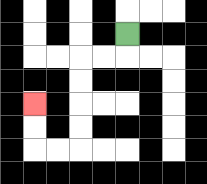{'start': '[5, 1]', 'end': '[1, 4]', 'path_directions': 'D,L,L,D,D,D,D,L,L,U,U', 'path_coordinates': '[[5, 1], [5, 2], [4, 2], [3, 2], [3, 3], [3, 4], [3, 5], [3, 6], [2, 6], [1, 6], [1, 5], [1, 4]]'}